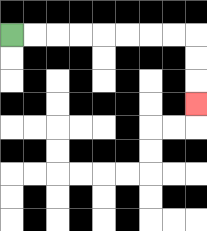{'start': '[0, 1]', 'end': '[8, 4]', 'path_directions': 'R,R,R,R,R,R,R,R,D,D,D', 'path_coordinates': '[[0, 1], [1, 1], [2, 1], [3, 1], [4, 1], [5, 1], [6, 1], [7, 1], [8, 1], [8, 2], [8, 3], [8, 4]]'}